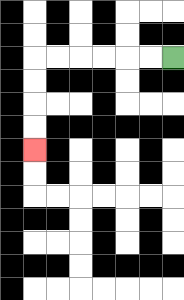{'start': '[7, 2]', 'end': '[1, 6]', 'path_directions': 'L,L,L,L,L,L,D,D,D,D', 'path_coordinates': '[[7, 2], [6, 2], [5, 2], [4, 2], [3, 2], [2, 2], [1, 2], [1, 3], [1, 4], [1, 5], [1, 6]]'}